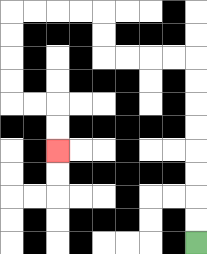{'start': '[8, 10]', 'end': '[2, 6]', 'path_directions': 'U,U,U,U,U,U,U,U,L,L,L,L,U,U,L,L,L,L,D,D,D,D,R,R,D,D', 'path_coordinates': '[[8, 10], [8, 9], [8, 8], [8, 7], [8, 6], [8, 5], [8, 4], [8, 3], [8, 2], [7, 2], [6, 2], [5, 2], [4, 2], [4, 1], [4, 0], [3, 0], [2, 0], [1, 0], [0, 0], [0, 1], [0, 2], [0, 3], [0, 4], [1, 4], [2, 4], [2, 5], [2, 6]]'}